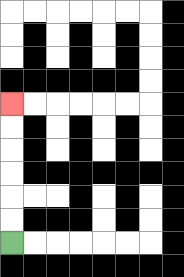{'start': '[0, 10]', 'end': '[0, 4]', 'path_directions': 'U,U,U,U,U,U', 'path_coordinates': '[[0, 10], [0, 9], [0, 8], [0, 7], [0, 6], [0, 5], [0, 4]]'}